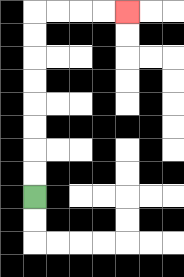{'start': '[1, 8]', 'end': '[5, 0]', 'path_directions': 'U,U,U,U,U,U,U,U,R,R,R,R', 'path_coordinates': '[[1, 8], [1, 7], [1, 6], [1, 5], [1, 4], [1, 3], [1, 2], [1, 1], [1, 0], [2, 0], [3, 0], [4, 0], [5, 0]]'}